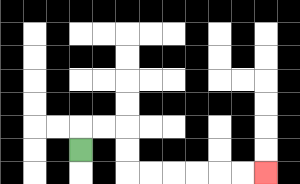{'start': '[3, 6]', 'end': '[11, 7]', 'path_directions': 'U,R,R,D,D,R,R,R,R,R,R', 'path_coordinates': '[[3, 6], [3, 5], [4, 5], [5, 5], [5, 6], [5, 7], [6, 7], [7, 7], [8, 7], [9, 7], [10, 7], [11, 7]]'}